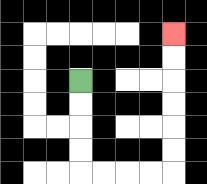{'start': '[3, 3]', 'end': '[7, 1]', 'path_directions': 'D,D,D,D,R,R,R,R,U,U,U,U,U,U', 'path_coordinates': '[[3, 3], [3, 4], [3, 5], [3, 6], [3, 7], [4, 7], [5, 7], [6, 7], [7, 7], [7, 6], [7, 5], [7, 4], [7, 3], [7, 2], [7, 1]]'}